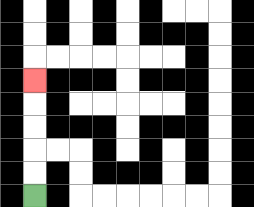{'start': '[1, 8]', 'end': '[1, 3]', 'path_directions': 'U,U,U,U,U', 'path_coordinates': '[[1, 8], [1, 7], [1, 6], [1, 5], [1, 4], [1, 3]]'}